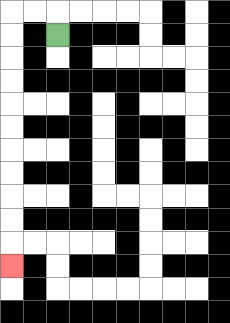{'start': '[2, 1]', 'end': '[0, 11]', 'path_directions': 'U,L,L,D,D,D,D,D,D,D,D,D,D,D', 'path_coordinates': '[[2, 1], [2, 0], [1, 0], [0, 0], [0, 1], [0, 2], [0, 3], [0, 4], [0, 5], [0, 6], [0, 7], [0, 8], [0, 9], [0, 10], [0, 11]]'}